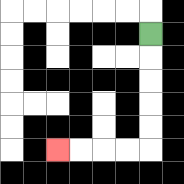{'start': '[6, 1]', 'end': '[2, 6]', 'path_directions': 'D,D,D,D,D,L,L,L,L', 'path_coordinates': '[[6, 1], [6, 2], [6, 3], [6, 4], [6, 5], [6, 6], [5, 6], [4, 6], [3, 6], [2, 6]]'}